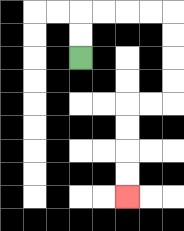{'start': '[3, 2]', 'end': '[5, 8]', 'path_directions': 'U,U,R,R,R,R,D,D,D,D,L,L,D,D,D,D', 'path_coordinates': '[[3, 2], [3, 1], [3, 0], [4, 0], [5, 0], [6, 0], [7, 0], [7, 1], [7, 2], [7, 3], [7, 4], [6, 4], [5, 4], [5, 5], [5, 6], [5, 7], [5, 8]]'}